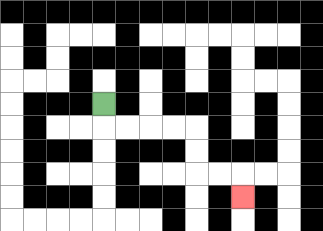{'start': '[4, 4]', 'end': '[10, 8]', 'path_directions': 'D,R,R,R,R,D,D,R,R,D', 'path_coordinates': '[[4, 4], [4, 5], [5, 5], [6, 5], [7, 5], [8, 5], [8, 6], [8, 7], [9, 7], [10, 7], [10, 8]]'}